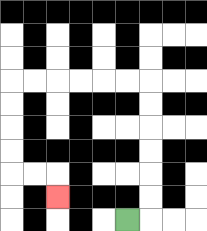{'start': '[5, 9]', 'end': '[2, 8]', 'path_directions': 'R,U,U,U,U,U,U,L,L,L,L,L,L,D,D,D,D,R,R,D', 'path_coordinates': '[[5, 9], [6, 9], [6, 8], [6, 7], [6, 6], [6, 5], [6, 4], [6, 3], [5, 3], [4, 3], [3, 3], [2, 3], [1, 3], [0, 3], [0, 4], [0, 5], [0, 6], [0, 7], [1, 7], [2, 7], [2, 8]]'}